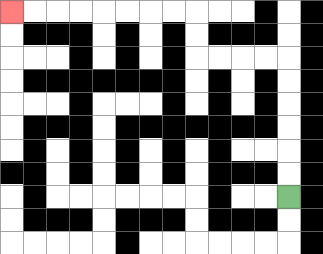{'start': '[12, 8]', 'end': '[0, 0]', 'path_directions': 'U,U,U,U,U,U,L,L,L,L,U,U,L,L,L,L,L,L,L,L', 'path_coordinates': '[[12, 8], [12, 7], [12, 6], [12, 5], [12, 4], [12, 3], [12, 2], [11, 2], [10, 2], [9, 2], [8, 2], [8, 1], [8, 0], [7, 0], [6, 0], [5, 0], [4, 0], [3, 0], [2, 0], [1, 0], [0, 0]]'}